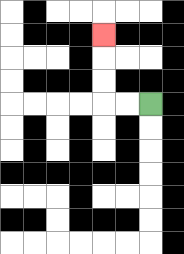{'start': '[6, 4]', 'end': '[4, 1]', 'path_directions': 'L,L,U,U,U', 'path_coordinates': '[[6, 4], [5, 4], [4, 4], [4, 3], [4, 2], [4, 1]]'}